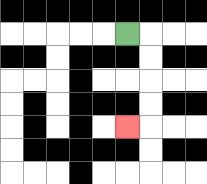{'start': '[5, 1]', 'end': '[5, 5]', 'path_directions': 'R,D,D,D,D,L', 'path_coordinates': '[[5, 1], [6, 1], [6, 2], [6, 3], [6, 4], [6, 5], [5, 5]]'}